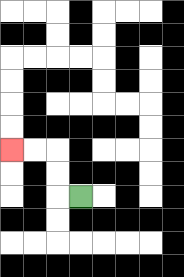{'start': '[3, 8]', 'end': '[0, 6]', 'path_directions': 'L,U,U,L,L', 'path_coordinates': '[[3, 8], [2, 8], [2, 7], [2, 6], [1, 6], [0, 6]]'}